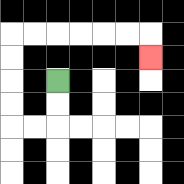{'start': '[2, 3]', 'end': '[6, 2]', 'path_directions': 'D,D,L,L,U,U,U,U,R,R,R,R,R,R,D', 'path_coordinates': '[[2, 3], [2, 4], [2, 5], [1, 5], [0, 5], [0, 4], [0, 3], [0, 2], [0, 1], [1, 1], [2, 1], [3, 1], [4, 1], [5, 1], [6, 1], [6, 2]]'}